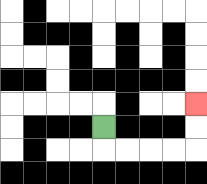{'start': '[4, 5]', 'end': '[8, 4]', 'path_directions': 'D,R,R,R,R,U,U', 'path_coordinates': '[[4, 5], [4, 6], [5, 6], [6, 6], [7, 6], [8, 6], [8, 5], [8, 4]]'}